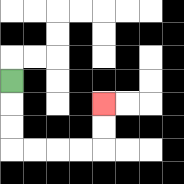{'start': '[0, 3]', 'end': '[4, 4]', 'path_directions': 'D,D,D,R,R,R,R,U,U', 'path_coordinates': '[[0, 3], [0, 4], [0, 5], [0, 6], [1, 6], [2, 6], [3, 6], [4, 6], [4, 5], [4, 4]]'}